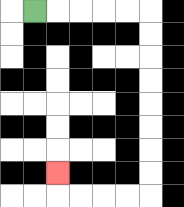{'start': '[1, 0]', 'end': '[2, 7]', 'path_directions': 'R,R,R,R,R,D,D,D,D,D,D,D,D,L,L,L,L,U', 'path_coordinates': '[[1, 0], [2, 0], [3, 0], [4, 0], [5, 0], [6, 0], [6, 1], [6, 2], [6, 3], [6, 4], [6, 5], [6, 6], [6, 7], [6, 8], [5, 8], [4, 8], [3, 8], [2, 8], [2, 7]]'}